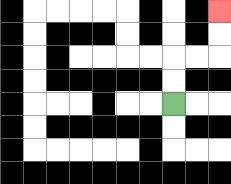{'start': '[7, 4]', 'end': '[9, 0]', 'path_directions': 'U,U,R,R,U,U', 'path_coordinates': '[[7, 4], [7, 3], [7, 2], [8, 2], [9, 2], [9, 1], [9, 0]]'}